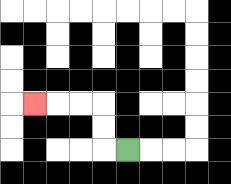{'start': '[5, 6]', 'end': '[1, 4]', 'path_directions': 'L,U,U,L,L,L', 'path_coordinates': '[[5, 6], [4, 6], [4, 5], [4, 4], [3, 4], [2, 4], [1, 4]]'}